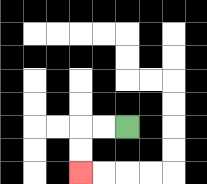{'start': '[5, 5]', 'end': '[3, 7]', 'path_directions': 'L,L,D,D', 'path_coordinates': '[[5, 5], [4, 5], [3, 5], [3, 6], [3, 7]]'}